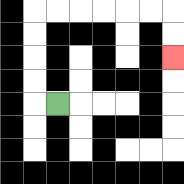{'start': '[2, 4]', 'end': '[7, 2]', 'path_directions': 'L,U,U,U,U,R,R,R,R,R,R,D,D', 'path_coordinates': '[[2, 4], [1, 4], [1, 3], [1, 2], [1, 1], [1, 0], [2, 0], [3, 0], [4, 0], [5, 0], [6, 0], [7, 0], [7, 1], [7, 2]]'}